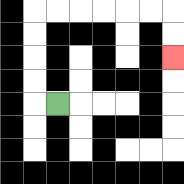{'start': '[2, 4]', 'end': '[7, 2]', 'path_directions': 'L,U,U,U,U,R,R,R,R,R,R,D,D', 'path_coordinates': '[[2, 4], [1, 4], [1, 3], [1, 2], [1, 1], [1, 0], [2, 0], [3, 0], [4, 0], [5, 0], [6, 0], [7, 0], [7, 1], [7, 2]]'}